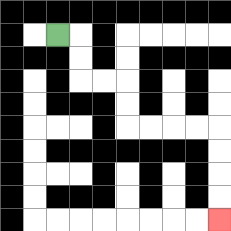{'start': '[2, 1]', 'end': '[9, 9]', 'path_directions': 'R,D,D,R,R,D,D,R,R,R,R,D,D,D,D', 'path_coordinates': '[[2, 1], [3, 1], [3, 2], [3, 3], [4, 3], [5, 3], [5, 4], [5, 5], [6, 5], [7, 5], [8, 5], [9, 5], [9, 6], [9, 7], [9, 8], [9, 9]]'}